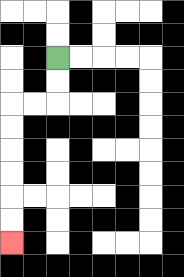{'start': '[2, 2]', 'end': '[0, 10]', 'path_directions': 'D,D,L,L,D,D,D,D,D,D', 'path_coordinates': '[[2, 2], [2, 3], [2, 4], [1, 4], [0, 4], [0, 5], [0, 6], [0, 7], [0, 8], [0, 9], [0, 10]]'}